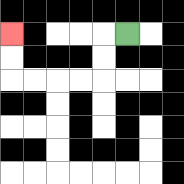{'start': '[5, 1]', 'end': '[0, 1]', 'path_directions': 'L,D,D,L,L,L,L,U,U', 'path_coordinates': '[[5, 1], [4, 1], [4, 2], [4, 3], [3, 3], [2, 3], [1, 3], [0, 3], [0, 2], [0, 1]]'}